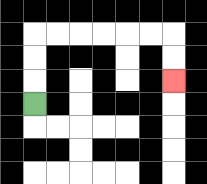{'start': '[1, 4]', 'end': '[7, 3]', 'path_directions': 'U,U,U,R,R,R,R,R,R,D,D', 'path_coordinates': '[[1, 4], [1, 3], [1, 2], [1, 1], [2, 1], [3, 1], [4, 1], [5, 1], [6, 1], [7, 1], [7, 2], [7, 3]]'}